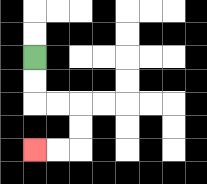{'start': '[1, 2]', 'end': '[1, 6]', 'path_directions': 'D,D,R,R,D,D,L,L', 'path_coordinates': '[[1, 2], [1, 3], [1, 4], [2, 4], [3, 4], [3, 5], [3, 6], [2, 6], [1, 6]]'}